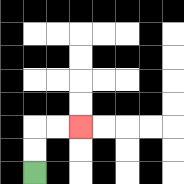{'start': '[1, 7]', 'end': '[3, 5]', 'path_directions': 'U,U,R,R', 'path_coordinates': '[[1, 7], [1, 6], [1, 5], [2, 5], [3, 5]]'}